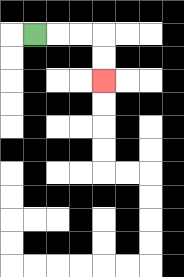{'start': '[1, 1]', 'end': '[4, 3]', 'path_directions': 'R,R,R,D,D', 'path_coordinates': '[[1, 1], [2, 1], [3, 1], [4, 1], [4, 2], [4, 3]]'}